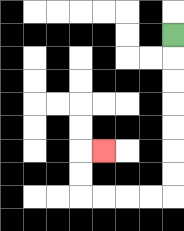{'start': '[7, 1]', 'end': '[4, 6]', 'path_directions': 'D,D,D,D,D,D,D,L,L,L,L,U,U,R', 'path_coordinates': '[[7, 1], [7, 2], [7, 3], [7, 4], [7, 5], [7, 6], [7, 7], [7, 8], [6, 8], [5, 8], [4, 8], [3, 8], [3, 7], [3, 6], [4, 6]]'}